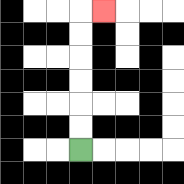{'start': '[3, 6]', 'end': '[4, 0]', 'path_directions': 'U,U,U,U,U,U,R', 'path_coordinates': '[[3, 6], [3, 5], [3, 4], [3, 3], [3, 2], [3, 1], [3, 0], [4, 0]]'}